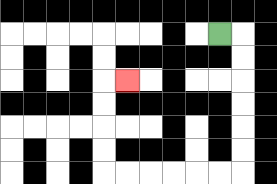{'start': '[9, 1]', 'end': '[5, 3]', 'path_directions': 'R,D,D,D,D,D,D,L,L,L,L,L,L,U,U,U,U,R', 'path_coordinates': '[[9, 1], [10, 1], [10, 2], [10, 3], [10, 4], [10, 5], [10, 6], [10, 7], [9, 7], [8, 7], [7, 7], [6, 7], [5, 7], [4, 7], [4, 6], [4, 5], [4, 4], [4, 3], [5, 3]]'}